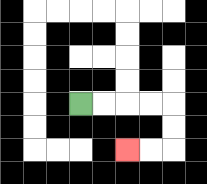{'start': '[3, 4]', 'end': '[5, 6]', 'path_directions': 'R,R,R,R,D,D,L,L', 'path_coordinates': '[[3, 4], [4, 4], [5, 4], [6, 4], [7, 4], [7, 5], [7, 6], [6, 6], [5, 6]]'}